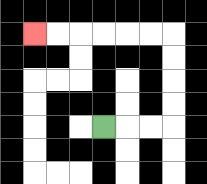{'start': '[4, 5]', 'end': '[1, 1]', 'path_directions': 'R,R,R,U,U,U,U,L,L,L,L,L,L', 'path_coordinates': '[[4, 5], [5, 5], [6, 5], [7, 5], [7, 4], [7, 3], [7, 2], [7, 1], [6, 1], [5, 1], [4, 1], [3, 1], [2, 1], [1, 1]]'}